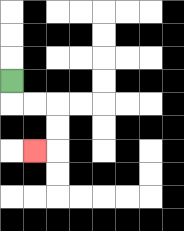{'start': '[0, 3]', 'end': '[1, 6]', 'path_directions': 'D,R,R,D,D,L', 'path_coordinates': '[[0, 3], [0, 4], [1, 4], [2, 4], [2, 5], [2, 6], [1, 6]]'}